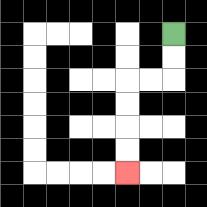{'start': '[7, 1]', 'end': '[5, 7]', 'path_directions': 'D,D,L,L,D,D,D,D', 'path_coordinates': '[[7, 1], [7, 2], [7, 3], [6, 3], [5, 3], [5, 4], [5, 5], [5, 6], [5, 7]]'}